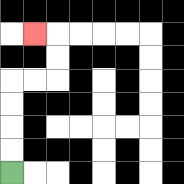{'start': '[0, 7]', 'end': '[1, 1]', 'path_directions': 'U,U,U,U,R,R,U,U,L', 'path_coordinates': '[[0, 7], [0, 6], [0, 5], [0, 4], [0, 3], [1, 3], [2, 3], [2, 2], [2, 1], [1, 1]]'}